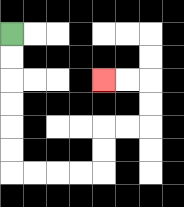{'start': '[0, 1]', 'end': '[4, 3]', 'path_directions': 'D,D,D,D,D,D,R,R,R,R,U,U,R,R,U,U,L,L', 'path_coordinates': '[[0, 1], [0, 2], [0, 3], [0, 4], [0, 5], [0, 6], [0, 7], [1, 7], [2, 7], [3, 7], [4, 7], [4, 6], [4, 5], [5, 5], [6, 5], [6, 4], [6, 3], [5, 3], [4, 3]]'}